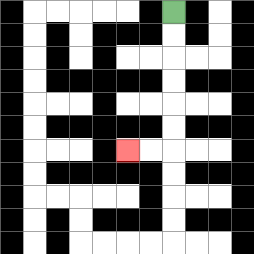{'start': '[7, 0]', 'end': '[5, 6]', 'path_directions': 'D,D,D,D,D,D,L,L', 'path_coordinates': '[[7, 0], [7, 1], [7, 2], [7, 3], [7, 4], [7, 5], [7, 6], [6, 6], [5, 6]]'}